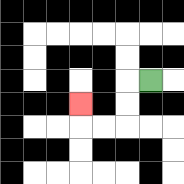{'start': '[6, 3]', 'end': '[3, 4]', 'path_directions': 'L,D,D,L,L,U', 'path_coordinates': '[[6, 3], [5, 3], [5, 4], [5, 5], [4, 5], [3, 5], [3, 4]]'}